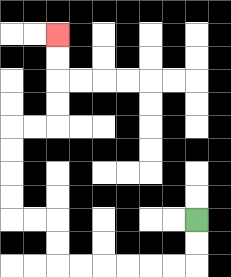{'start': '[8, 9]', 'end': '[2, 1]', 'path_directions': 'D,D,L,L,L,L,L,L,U,U,L,L,U,U,U,U,R,R,U,U,U,U', 'path_coordinates': '[[8, 9], [8, 10], [8, 11], [7, 11], [6, 11], [5, 11], [4, 11], [3, 11], [2, 11], [2, 10], [2, 9], [1, 9], [0, 9], [0, 8], [0, 7], [0, 6], [0, 5], [1, 5], [2, 5], [2, 4], [2, 3], [2, 2], [2, 1]]'}